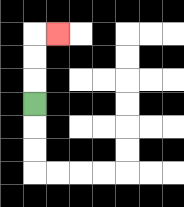{'start': '[1, 4]', 'end': '[2, 1]', 'path_directions': 'U,U,U,R', 'path_coordinates': '[[1, 4], [1, 3], [1, 2], [1, 1], [2, 1]]'}